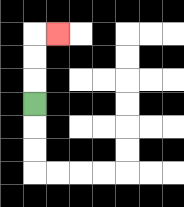{'start': '[1, 4]', 'end': '[2, 1]', 'path_directions': 'U,U,U,R', 'path_coordinates': '[[1, 4], [1, 3], [1, 2], [1, 1], [2, 1]]'}